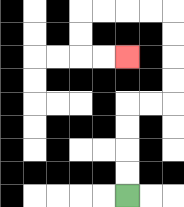{'start': '[5, 8]', 'end': '[5, 2]', 'path_directions': 'U,U,U,U,R,R,U,U,U,U,L,L,L,L,D,D,R,R', 'path_coordinates': '[[5, 8], [5, 7], [5, 6], [5, 5], [5, 4], [6, 4], [7, 4], [7, 3], [7, 2], [7, 1], [7, 0], [6, 0], [5, 0], [4, 0], [3, 0], [3, 1], [3, 2], [4, 2], [5, 2]]'}